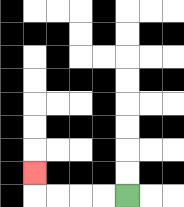{'start': '[5, 8]', 'end': '[1, 7]', 'path_directions': 'L,L,L,L,U', 'path_coordinates': '[[5, 8], [4, 8], [3, 8], [2, 8], [1, 8], [1, 7]]'}